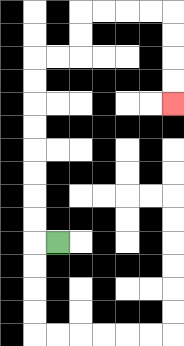{'start': '[2, 10]', 'end': '[7, 4]', 'path_directions': 'L,U,U,U,U,U,U,U,U,R,R,U,U,R,R,R,R,D,D,D,D', 'path_coordinates': '[[2, 10], [1, 10], [1, 9], [1, 8], [1, 7], [1, 6], [1, 5], [1, 4], [1, 3], [1, 2], [2, 2], [3, 2], [3, 1], [3, 0], [4, 0], [5, 0], [6, 0], [7, 0], [7, 1], [7, 2], [7, 3], [7, 4]]'}